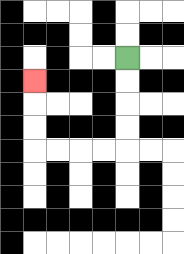{'start': '[5, 2]', 'end': '[1, 3]', 'path_directions': 'D,D,D,D,L,L,L,L,U,U,U', 'path_coordinates': '[[5, 2], [5, 3], [5, 4], [5, 5], [5, 6], [4, 6], [3, 6], [2, 6], [1, 6], [1, 5], [1, 4], [1, 3]]'}